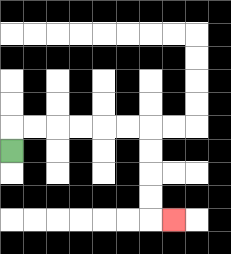{'start': '[0, 6]', 'end': '[7, 9]', 'path_directions': 'U,R,R,R,R,R,R,D,D,D,D,R', 'path_coordinates': '[[0, 6], [0, 5], [1, 5], [2, 5], [3, 5], [4, 5], [5, 5], [6, 5], [6, 6], [6, 7], [6, 8], [6, 9], [7, 9]]'}